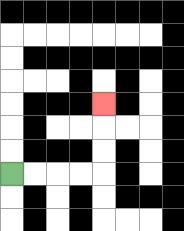{'start': '[0, 7]', 'end': '[4, 4]', 'path_directions': 'R,R,R,R,U,U,U', 'path_coordinates': '[[0, 7], [1, 7], [2, 7], [3, 7], [4, 7], [4, 6], [4, 5], [4, 4]]'}